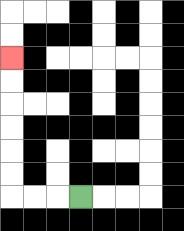{'start': '[3, 8]', 'end': '[0, 2]', 'path_directions': 'L,L,L,U,U,U,U,U,U', 'path_coordinates': '[[3, 8], [2, 8], [1, 8], [0, 8], [0, 7], [0, 6], [0, 5], [0, 4], [0, 3], [0, 2]]'}